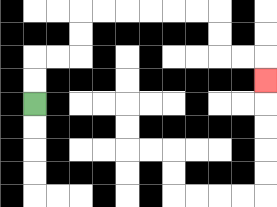{'start': '[1, 4]', 'end': '[11, 3]', 'path_directions': 'U,U,R,R,U,U,R,R,R,R,R,R,D,D,R,R,D', 'path_coordinates': '[[1, 4], [1, 3], [1, 2], [2, 2], [3, 2], [3, 1], [3, 0], [4, 0], [5, 0], [6, 0], [7, 0], [8, 0], [9, 0], [9, 1], [9, 2], [10, 2], [11, 2], [11, 3]]'}